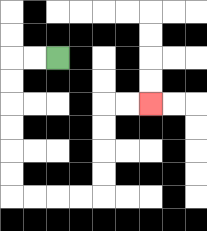{'start': '[2, 2]', 'end': '[6, 4]', 'path_directions': 'L,L,D,D,D,D,D,D,R,R,R,R,U,U,U,U,R,R', 'path_coordinates': '[[2, 2], [1, 2], [0, 2], [0, 3], [0, 4], [0, 5], [0, 6], [0, 7], [0, 8], [1, 8], [2, 8], [3, 8], [4, 8], [4, 7], [4, 6], [4, 5], [4, 4], [5, 4], [6, 4]]'}